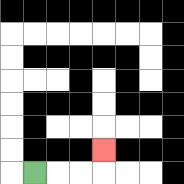{'start': '[1, 7]', 'end': '[4, 6]', 'path_directions': 'R,R,R,U', 'path_coordinates': '[[1, 7], [2, 7], [3, 7], [4, 7], [4, 6]]'}